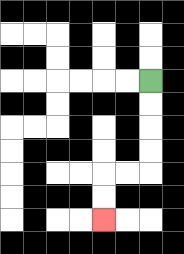{'start': '[6, 3]', 'end': '[4, 9]', 'path_directions': 'D,D,D,D,L,L,D,D', 'path_coordinates': '[[6, 3], [6, 4], [6, 5], [6, 6], [6, 7], [5, 7], [4, 7], [4, 8], [4, 9]]'}